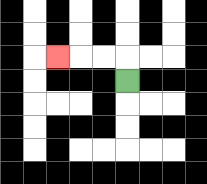{'start': '[5, 3]', 'end': '[2, 2]', 'path_directions': 'U,L,L,L', 'path_coordinates': '[[5, 3], [5, 2], [4, 2], [3, 2], [2, 2]]'}